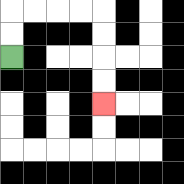{'start': '[0, 2]', 'end': '[4, 4]', 'path_directions': 'U,U,R,R,R,R,D,D,D,D', 'path_coordinates': '[[0, 2], [0, 1], [0, 0], [1, 0], [2, 0], [3, 0], [4, 0], [4, 1], [4, 2], [4, 3], [4, 4]]'}